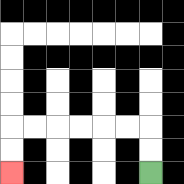{'start': '[6, 7]', 'end': '[0, 7]', 'path_directions': 'U,U,L,L,L,L,L,L,D,D', 'path_coordinates': '[[6, 7], [6, 6], [6, 5], [5, 5], [4, 5], [3, 5], [2, 5], [1, 5], [0, 5], [0, 6], [0, 7]]'}